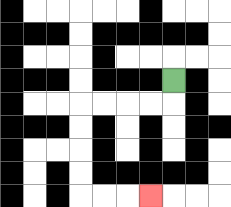{'start': '[7, 3]', 'end': '[6, 8]', 'path_directions': 'D,L,L,L,L,D,D,D,D,R,R,R', 'path_coordinates': '[[7, 3], [7, 4], [6, 4], [5, 4], [4, 4], [3, 4], [3, 5], [3, 6], [3, 7], [3, 8], [4, 8], [5, 8], [6, 8]]'}